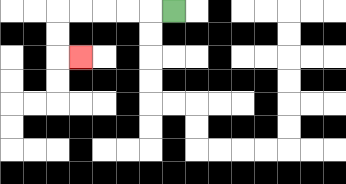{'start': '[7, 0]', 'end': '[3, 2]', 'path_directions': 'L,L,L,L,L,D,D,R', 'path_coordinates': '[[7, 0], [6, 0], [5, 0], [4, 0], [3, 0], [2, 0], [2, 1], [2, 2], [3, 2]]'}